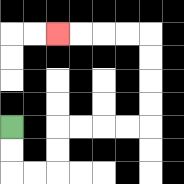{'start': '[0, 5]', 'end': '[2, 1]', 'path_directions': 'D,D,R,R,U,U,R,R,R,R,U,U,U,U,L,L,L,L', 'path_coordinates': '[[0, 5], [0, 6], [0, 7], [1, 7], [2, 7], [2, 6], [2, 5], [3, 5], [4, 5], [5, 5], [6, 5], [6, 4], [6, 3], [6, 2], [6, 1], [5, 1], [4, 1], [3, 1], [2, 1]]'}